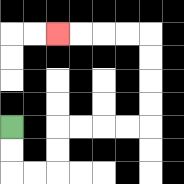{'start': '[0, 5]', 'end': '[2, 1]', 'path_directions': 'D,D,R,R,U,U,R,R,R,R,U,U,U,U,L,L,L,L', 'path_coordinates': '[[0, 5], [0, 6], [0, 7], [1, 7], [2, 7], [2, 6], [2, 5], [3, 5], [4, 5], [5, 5], [6, 5], [6, 4], [6, 3], [6, 2], [6, 1], [5, 1], [4, 1], [3, 1], [2, 1]]'}